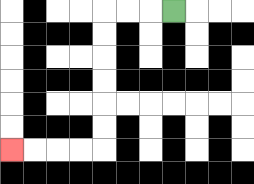{'start': '[7, 0]', 'end': '[0, 6]', 'path_directions': 'L,L,L,D,D,D,D,D,D,L,L,L,L', 'path_coordinates': '[[7, 0], [6, 0], [5, 0], [4, 0], [4, 1], [4, 2], [4, 3], [4, 4], [4, 5], [4, 6], [3, 6], [2, 6], [1, 6], [0, 6]]'}